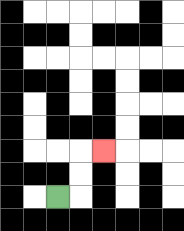{'start': '[2, 8]', 'end': '[4, 6]', 'path_directions': 'R,U,U,R', 'path_coordinates': '[[2, 8], [3, 8], [3, 7], [3, 6], [4, 6]]'}